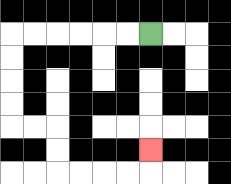{'start': '[6, 1]', 'end': '[6, 6]', 'path_directions': 'L,L,L,L,L,L,D,D,D,D,R,R,D,D,R,R,R,R,U', 'path_coordinates': '[[6, 1], [5, 1], [4, 1], [3, 1], [2, 1], [1, 1], [0, 1], [0, 2], [0, 3], [0, 4], [0, 5], [1, 5], [2, 5], [2, 6], [2, 7], [3, 7], [4, 7], [5, 7], [6, 7], [6, 6]]'}